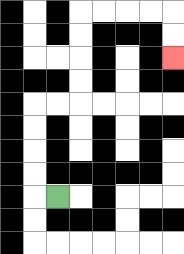{'start': '[2, 8]', 'end': '[7, 2]', 'path_directions': 'L,U,U,U,U,R,R,U,U,U,U,R,R,R,R,D,D', 'path_coordinates': '[[2, 8], [1, 8], [1, 7], [1, 6], [1, 5], [1, 4], [2, 4], [3, 4], [3, 3], [3, 2], [3, 1], [3, 0], [4, 0], [5, 0], [6, 0], [7, 0], [7, 1], [7, 2]]'}